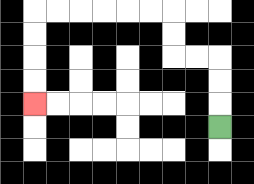{'start': '[9, 5]', 'end': '[1, 4]', 'path_directions': 'U,U,U,L,L,U,U,L,L,L,L,L,L,D,D,D,D', 'path_coordinates': '[[9, 5], [9, 4], [9, 3], [9, 2], [8, 2], [7, 2], [7, 1], [7, 0], [6, 0], [5, 0], [4, 0], [3, 0], [2, 0], [1, 0], [1, 1], [1, 2], [1, 3], [1, 4]]'}